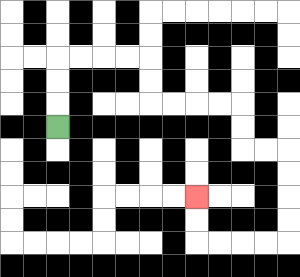{'start': '[2, 5]', 'end': '[8, 8]', 'path_directions': 'U,U,U,R,R,R,R,D,D,R,R,R,R,D,D,R,R,D,D,D,D,L,L,L,L,U,U', 'path_coordinates': '[[2, 5], [2, 4], [2, 3], [2, 2], [3, 2], [4, 2], [5, 2], [6, 2], [6, 3], [6, 4], [7, 4], [8, 4], [9, 4], [10, 4], [10, 5], [10, 6], [11, 6], [12, 6], [12, 7], [12, 8], [12, 9], [12, 10], [11, 10], [10, 10], [9, 10], [8, 10], [8, 9], [8, 8]]'}